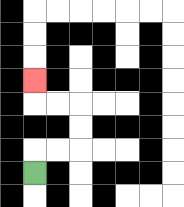{'start': '[1, 7]', 'end': '[1, 3]', 'path_directions': 'U,R,R,U,U,L,L,U', 'path_coordinates': '[[1, 7], [1, 6], [2, 6], [3, 6], [3, 5], [3, 4], [2, 4], [1, 4], [1, 3]]'}